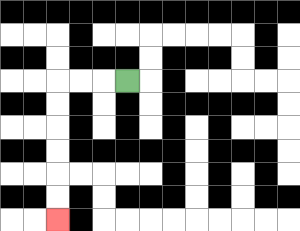{'start': '[5, 3]', 'end': '[2, 9]', 'path_directions': 'L,L,L,D,D,D,D,D,D', 'path_coordinates': '[[5, 3], [4, 3], [3, 3], [2, 3], [2, 4], [2, 5], [2, 6], [2, 7], [2, 8], [2, 9]]'}